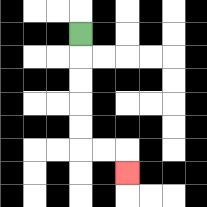{'start': '[3, 1]', 'end': '[5, 7]', 'path_directions': 'D,D,D,D,D,R,R,D', 'path_coordinates': '[[3, 1], [3, 2], [3, 3], [3, 4], [3, 5], [3, 6], [4, 6], [5, 6], [5, 7]]'}